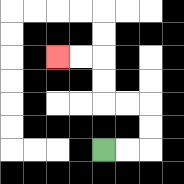{'start': '[4, 6]', 'end': '[2, 2]', 'path_directions': 'R,R,U,U,L,L,U,U,L,L', 'path_coordinates': '[[4, 6], [5, 6], [6, 6], [6, 5], [6, 4], [5, 4], [4, 4], [4, 3], [4, 2], [3, 2], [2, 2]]'}